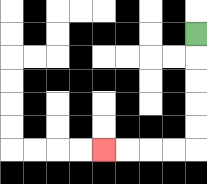{'start': '[8, 1]', 'end': '[4, 6]', 'path_directions': 'D,D,D,D,D,L,L,L,L', 'path_coordinates': '[[8, 1], [8, 2], [8, 3], [8, 4], [8, 5], [8, 6], [7, 6], [6, 6], [5, 6], [4, 6]]'}